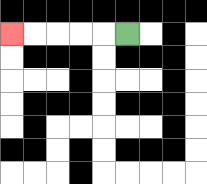{'start': '[5, 1]', 'end': '[0, 1]', 'path_directions': 'L,L,L,L,L', 'path_coordinates': '[[5, 1], [4, 1], [3, 1], [2, 1], [1, 1], [0, 1]]'}